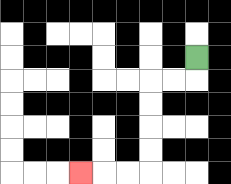{'start': '[8, 2]', 'end': '[3, 7]', 'path_directions': 'D,L,L,D,D,D,D,L,L,L', 'path_coordinates': '[[8, 2], [8, 3], [7, 3], [6, 3], [6, 4], [6, 5], [6, 6], [6, 7], [5, 7], [4, 7], [3, 7]]'}